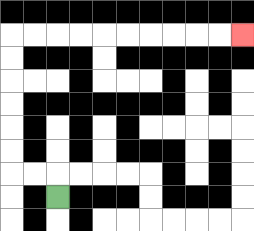{'start': '[2, 8]', 'end': '[10, 1]', 'path_directions': 'U,L,L,U,U,U,U,U,U,R,R,R,R,R,R,R,R,R,R', 'path_coordinates': '[[2, 8], [2, 7], [1, 7], [0, 7], [0, 6], [0, 5], [0, 4], [0, 3], [0, 2], [0, 1], [1, 1], [2, 1], [3, 1], [4, 1], [5, 1], [6, 1], [7, 1], [8, 1], [9, 1], [10, 1]]'}